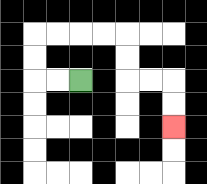{'start': '[3, 3]', 'end': '[7, 5]', 'path_directions': 'L,L,U,U,R,R,R,R,D,D,R,R,D,D', 'path_coordinates': '[[3, 3], [2, 3], [1, 3], [1, 2], [1, 1], [2, 1], [3, 1], [4, 1], [5, 1], [5, 2], [5, 3], [6, 3], [7, 3], [7, 4], [7, 5]]'}